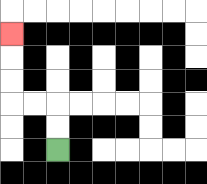{'start': '[2, 6]', 'end': '[0, 1]', 'path_directions': 'U,U,L,L,U,U,U', 'path_coordinates': '[[2, 6], [2, 5], [2, 4], [1, 4], [0, 4], [0, 3], [0, 2], [0, 1]]'}